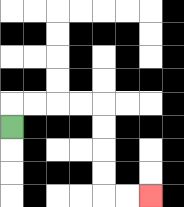{'start': '[0, 5]', 'end': '[6, 8]', 'path_directions': 'U,R,R,R,R,D,D,D,D,R,R', 'path_coordinates': '[[0, 5], [0, 4], [1, 4], [2, 4], [3, 4], [4, 4], [4, 5], [4, 6], [4, 7], [4, 8], [5, 8], [6, 8]]'}